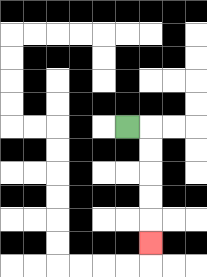{'start': '[5, 5]', 'end': '[6, 10]', 'path_directions': 'R,D,D,D,D,D', 'path_coordinates': '[[5, 5], [6, 5], [6, 6], [6, 7], [6, 8], [6, 9], [6, 10]]'}